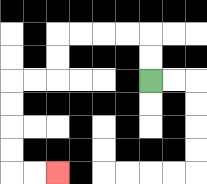{'start': '[6, 3]', 'end': '[2, 7]', 'path_directions': 'U,U,L,L,L,L,D,D,L,L,D,D,D,D,R,R', 'path_coordinates': '[[6, 3], [6, 2], [6, 1], [5, 1], [4, 1], [3, 1], [2, 1], [2, 2], [2, 3], [1, 3], [0, 3], [0, 4], [0, 5], [0, 6], [0, 7], [1, 7], [2, 7]]'}